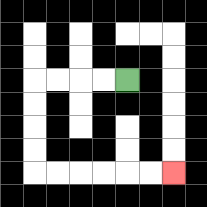{'start': '[5, 3]', 'end': '[7, 7]', 'path_directions': 'L,L,L,L,D,D,D,D,R,R,R,R,R,R', 'path_coordinates': '[[5, 3], [4, 3], [3, 3], [2, 3], [1, 3], [1, 4], [1, 5], [1, 6], [1, 7], [2, 7], [3, 7], [4, 7], [5, 7], [6, 7], [7, 7]]'}